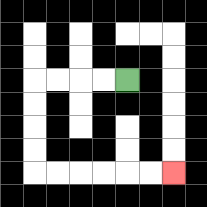{'start': '[5, 3]', 'end': '[7, 7]', 'path_directions': 'L,L,L,L,D,D,D,D,R,R,R,R,R,R', 'path_coordinates': '[[5, 3], [4, 3], [3, 3], [2, 3], [1, 3], [1, 4], [1, 5], [1, 6], [1, 7], [2, 7], [3, 7], [4, 7], [5, 7], [6, 7], [7, 7]]'}